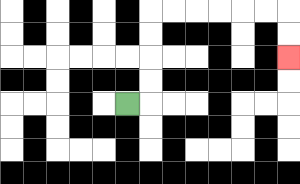{'start': '[5, 4]', 'end': '[12, 2]', 'path_directions': 'R,U,U,U,U,R,R,R,R,R,R,D,D', 'path_coordinates': '[[5, 4], [6, 4], [6, 3], [6, 2], [6, 1], [6, 0], [7, 0], [8, 0], [9, 0], [10, 0], [11, 0], [12, 0], [12, 1], [12, 2]]'}